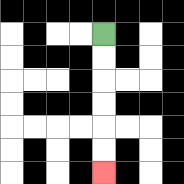{'start': '[4, 1]', 'end': '[4, 7]', 'path_directions': 'D,D,D,D,D,D', 'path_coordinates': '[[4, 1], [4, 2], [4, 3], [4, 4], [4, 5], [4, 6], [4, 7]]'}